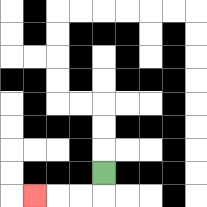{'start': '[4, 7]', 'end': '[1, 8]', 'path_directions': 'D,L,L,L', 'path_coordinates': '[[4, 7], [4, 8], [3, 8], [2, 8], [1, 8]]'}